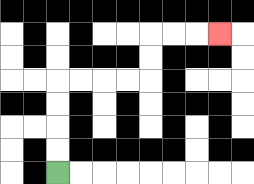{'start': '[2, 7]', 'end': '[9, 1]', 'path_directions': 'U,U,U,U,R,R,R,R,U,U,R,R,R', 'path_coordinates': '[[2, 7], [2, 6], [2, 5], [2, 4], [2, 3], [3, 3], [4, 3], [5, 3], [6, 3], [6, 2], [6, 1], [7, 1], [8, 1], [9, 1]]'}